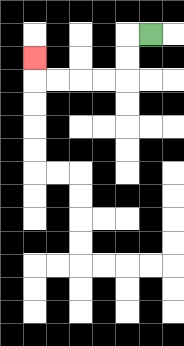{'start': '[6, 1]', 'end': '[1, 2]', 'path_directions': 'L,D,D,L,L,L,L,U', 'path_coordinates': '[[6, 1], [5, 1], [5, 2], [5, 3], [4, 3], [3, 3], [2, 3], [1, 3], [1, 2]]'}